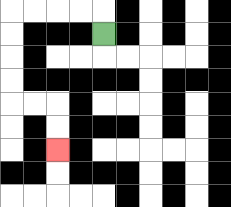{'start': '[4, 1]', 'end': '[2, 6]', 'path_directions': 'U,L,L,L,L,D,D,D,D,R,R,D,D', 'path_coordinates': '[[4, 1], [4, 0], [3, 0], [2, 0], [1, 0], [0, 0], [0, 1], [0, 2], [0, 3], [0, 4], [1, 4], [2, 4], [2, 5], [2, 6]]'}